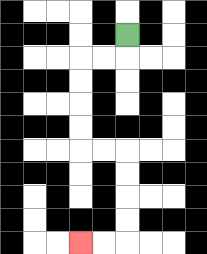{'start': '[5, 1]', 'end': '[3, 10]', 'path_directions': 'D,L,L,D,D,D,D,R,R,D,D,D,D,L,L', 'path_coordinates': '[[5, 1], [5, 2], [4, 2], [3, 2], [3, 3], [3, 4], [3, 5], [3, 6], [4, 6], [5, 6], [5, 7], [5, 8], [5, 9], [5, 10], [4, 10], [3, 10]]'}